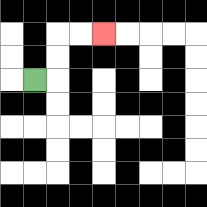{'start': '[1, 3]', 'end': '[4, 1]', 'path_directions': 'R,U,U,R,R', 'path_coordinates': '[[1, 3], [2, 3], [2, 2], [2, 1], [3, 1], [4, 1]]'}